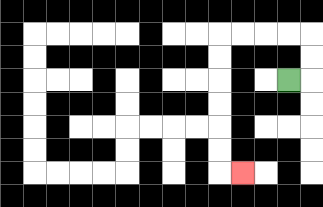{'start': '[12, 3]', 'end': '[10, 7]', 'path_directions': 'R,U,U,L,L,L,L,D,D,D,D,D,D,R', 'path_coordinates': '[[12, 3], [13, 3], [13, 2], [13, 1], [12, 1], [11, 1], [10, 1], [9, 1], [9, 2], [9, 3], [9, 4], [9, 5], [9, 6], [9, 7], [10, 7]]'}